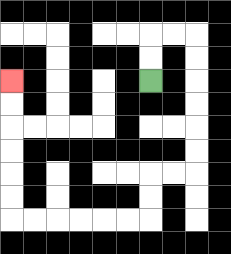{'start': '[6, 3]', 'end': '[0, 3]', 'path_directions': 'U,U,R,R,D,D,D,D,D,D,L,L,D,D,L,L,L,L,L,L,U,U,U,U,U,U', 'path_coordinates': '[[6, 3], [6, 2], [6, 1], [7, 1], [8, 1], [8, 2], [8, 3], [8, 4], [8, 5], [8, 6], [8, 7], [7, 7], [6, 7], [6, 8], [6, 9], [5, 9], [4, 9], [3, 9], [2, 9], [1, 9], [0, 9], [0, 8], [0, 7], [0, 6], [0, 5], [0, 4], [0, 3]]'}